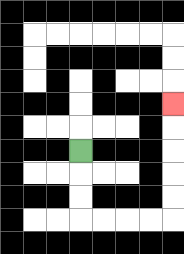{'start': '[3, 6]', 'end': '[7, 4]', 'path_directions': 'D,D,D,R,R,R,R,U,U,U,U,U', 'path_coordinates': '[[3, 6], [3, 7], [3, 8], [3, 9], [4, 9], [5, 9], [6, 9], [7, 9], [7, 8], [7, 7], [7, 6], [7, 5], [7, 4]]'}